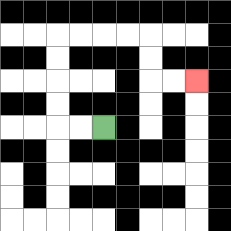{'start': '[4, 5]', 'end': '[8, 3]', 'path_directions': 'L,L,U,U,U,U,R,R,R,R,D,D,R,R', 'path_coordinates': '[[4, 5], [3, 5], [2, 5], [2, 4], [2, 3], [2, 2], [2, 1], [3, 1], [4, 1], [5, 1], [6, 1], [6, 2], [6, 3], [7, 3], [8, 3]]'}